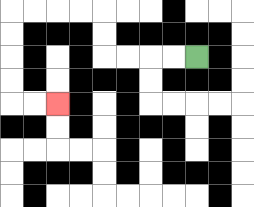{'start': '[8, 2]', 'end': '[2, 4]', 'path_directions': 'L,L,L,L,U,U,L,L,L,L,D,D,D,D,R,R', 'path_coordinates': '[[8, 2], [7, 2], [6, 2], [5, 2], [4, 2], [4, 1], [4, 0], [3, 0], [2, 0], [1, 0], [0, 0], [0, 1], [0, 2], [0, 3], [0, 4], [1, 4], [2, 4]]'}